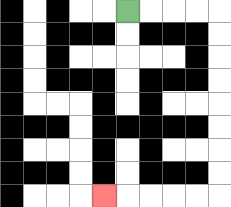{'start': '[5, 0]', 'end': '[4, 8]', 'path_directions': 'R,R,R,R,D,D,D,D,D,D,D,D,L,L,L,L,L', 'path_coordinates': '[[5, 0], [6, 0], [7, 0], [8, 0], [9, 0], [9, 1], [9, 2], [9, 3], [9, 4], [9, 5], [9, 6], [9, 7], [9, 8], [8, 8], [7, 8], [6, 8], [5, 8], [4, 8]]'}